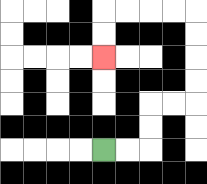{'start': '[4, 6]', 'end': '[4, 2]', 'path_directions': 'R,R,U,U,R,R,U,U,U,U,L,L,L,L,D,D', 'path_coordinates': '[[4, 6], [5, 6], [6, 6], [6, 5], [6, 4], [7, 4], [8, 4], [8, 3], [8, 2], [8, 1], [8, 0], [7, 0], [6, 0], [5, 0], [4, 0], [4, 1], [4, 2]]'}